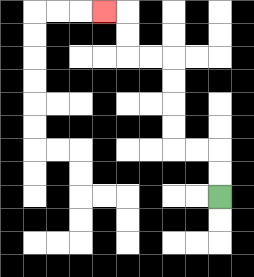{'start': '[9, 8]', 'end': '[4, 0]', 'path_directions': 'U,U,L,L,U,U,U,U,L,L,U,U,L', 'path_coordinates': '[[9, 8], [9, 7], [9, 6], [8, 6], [7, 6], [7, 5], [7, 4], [7, 3], [7, 2], [6, 2], [5, 2], [5, 1], [5, 0], [4, 0]]'}